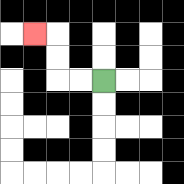{'start': '[4, 3]', 'end': '[1, 1]', 'path_directions': 'L,L,U,U,L', 'path_coordinates': '[[4, 3], [3, 3], [2, 3], [2, 2], [2, 1], [1, 1]]'}